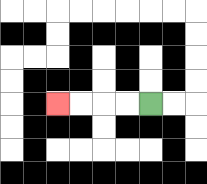{'start': '[6, 4]', 'end': '[2, 4]', 'path_directions': 'L,L,L,L', 'path_coordinates': '[[6, 4], [5, 4], [4, 4], [3, 4], [2, 4]]'}